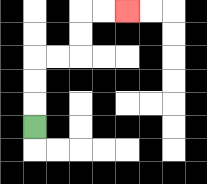{'start': '[1, 5]', 'end': '[5, 0]', 'path_directions': 'U,U,U,R,R,U,U,R,R', 'path_coordinates': '[[1, 5], [1, 4], [1, 3], [1, 2], [2, 2], [3, 2], [3, 1], [3, 0], [4, 0], [5, 0]]'}